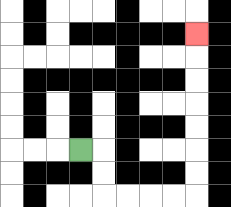{'start': '[3, 6]', 'end': '[8, 1]', 'path_directions': 'R,D,D,R,R,R,R,U,U,U,U,U,U,U', 'path_coordinates': '[[3, 6], [4, 6], [4, 7], [4, 8], [5, 8], [6, 8], [7, 8], [8, 8], [8, 7], [8, 6], [8, 5], [8, 4], [8, 3], [8, 2], [8, 1]]'}